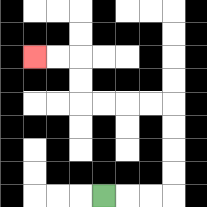{'start': '[4, 8]', 'end': '[1, 2]', 'path_directions': 'R,R,R,U,U,U,U,L,L,L,L,U,U,L,L', 'path_coordinates': '[[4, 8], [5, 8], [6, 8], [7, 8], [7, 7], [7, 6], [7, 5], [7, 4], [6, 4], [5, 4], [4, 4], [3, 4], [3, 3], [3, 2], [2, 2], [1, 2]]'}